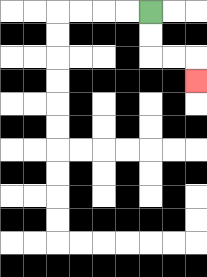{'start': '[6, 0]', 'end': '[8, 3]', 'path_directions': 'D,D,R,R,D', 'path_coordinates': '[[6, 0], [6, 1], [6, 2], [7, 2], [8, 2], [8, 3]]'}